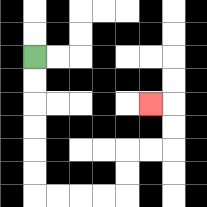{'start': '[1, 2]', 'end': '[6, 4]', 'path_directions': 'D,D,D,D,D,D,R,R,R,R,U,U,R,R,U,U,L', 'path_coordinates': '[[1, 2], [1, 3], [1, 4], [1, 5], [1, 6], [1, 7], [1, 8], [2, 8], [3, 8], [4, 8], [5, 8], [5, 7], [5, 6], [6, 6], [7, 6], [7, 5], [7, 4], [6, 4]]'}